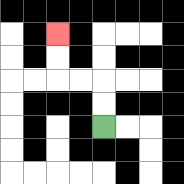{'start': '[4, 5]', 'end': '[2, 1]', 'path_directions': 'U,U,L,L,U,U', 'path_coordinates': '[[4, 5], [4, 4], [4, 3], [3, 3], [2, 3], [2, 2], [2, 1]]'}